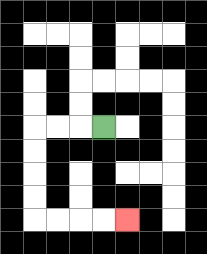{'start': '[4, 5]', 'end': '[5, 9]', 'path_directions': 'L,L,L,D,D,D,D,R,R,R,R', 'path_coordinates': '[[4, 5], [3, 5], [2, 5], [1, 5], [1, 6], [1, 7], [1, 8], [1, 9], [2, 9], [3, 9], [4, 9], [5, 9]]'}